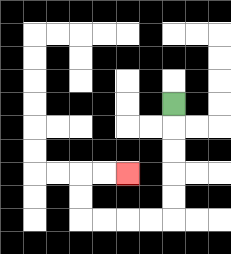{'start': '[7, 4]', 'end': '[5, 7]', 'path_directions': 'D,D,D,D,D,L,L,L,L,U,U,R,R', 'path_coordinates': '[[7, 4], [7, 5], [7, 6], [7, 7], [7, 8], [7, 9], [6, 9], [5, 9], [4, 9], [3, 9], [3, 8], [3, 7], [4, 7], [5, 7]]'}